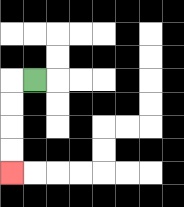{'start': '[1, 3]', 'end': '[0, 7]', 'path_directions': 'L,D,D,D,D', 'path_coordinates': '[[1, 3], [0, 3], [0, 4], [0, 5], [0, 6], [0, 7]]'}